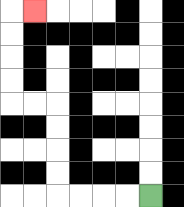{'start': '[6, 8]', 'end': '[1, 0]', 'path_directions': 'L,L,L,L,U,U,U,U,L,L,U,U,U,U,R', 'path_coordinates': '[[6, 8], [5, 8], [4, 8], [3, 8], [2, 8], [2, 7], [2, 6], [2, 5], [2, 4], [1, 4], [0, 4], [0, 3], [0, 2], [0, 1], [0, 0], [1, 0]]'}